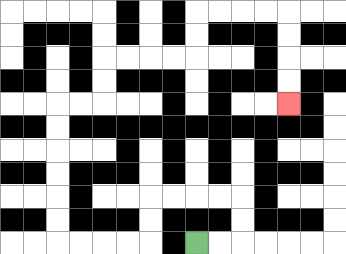{'start': '[8, 10]', 'end': '[12, 4]', 'path_directions': 'R,R,U,U,L,L,L,L,D,D,L,L,L,L,U,U,U,U,U,U,R,R,U,U,R,R,R,R,U,U,R,R,R,R,D,D,D,D', 'path_coordinates': '[[8, 10], [9, 10], [10, 10], [10, 9], [10, 8], [9, 8], [8, 8], [7, 8], [6, 8], [6, 9], [6, 10], [5, 10], [4, 10], [3, 10], [2, 10], [2, 9], [2, 8], [2, 7], [2, 6], [2, 5], [2, 4], [3, 4], [4, 4], [4, 3], [4, 2], [5, 2], [6, 2], [7, 2], [8, 2], [8, 1], [8, 0], [9, 0], [10, 0], [11, 0], [12, 0], [12, 1], [12, 2], [12, 3], [12, 4]]'}